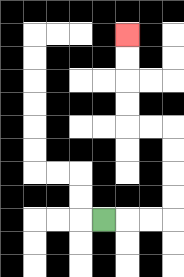{'start': '[4, 9]', 'end': '[5, 1]', 'path_directions': 'R,R,R,U,U,U,U,L,L,U,U,U,U', 'path_coordinates': '[[4, 9], [5, 9], [6, 9], [7, 9], [7, 8], [7, 7], [7, 6], [7, 5], [6, 5], [5, 5], [5, 4], [5, 3], [5, 2], [5, 1]]'}